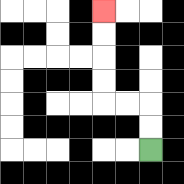{'start': '[6, 6]', 'end': '[4, 0]', 'path_directions': 'U,U,L,L,U,U,U,U', 'path_coordinates': '[[6, 6], [6, 5], [6, 4], [5, 4], [4, 4], [4, 3], [4, 2], [4, 1], [4, 0]]'}